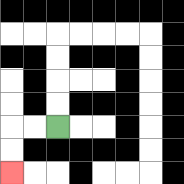{'start': '[2, 5]', 'end': '[0, 7]', 'path_directions': 'L,L,D,D', 'path_coordinates': '[[2, 5], [1, 5], [0, 5], [0, 6], [0, 7]]'}